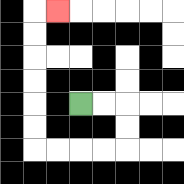{'start': '[3, 4]', 'end': '[2, 0]', 'path_directions': 'R,R,D,D,L,L,L,L,U,U,U,U,U,U,R', 'path_coordinates': '[[3, 4], [4, 4], [5, 4], [5, 5], [5, 6], [4, 6], [3, 6], [2, 6], [1, 6], [1, 5], [1, 4], [1, 3], [1, 2], [1, 1], [1, 0], [2, 0]]'}